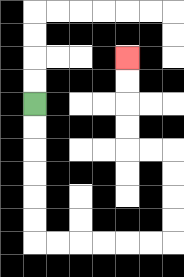{'start': '[1, 4]', 'end': '[5, 2]', 'path_directions': 'D,D,D,D,D,D,R,R,R,R,R,R,U,U,U,U,L,L,U,U,U,U', 'path_coordinates': '[[1, 4], [1, 5], [1, 6], [1, 7], [1, 8], [1, 9], [1, 10], [2, 10], [3, 10], [4, 10], [5, 10], [6, 10], [7, 10], [7, 9], [7, 8], [7, 7], [7, 6], [6, 6], [5, 6], [5, 5], [5, 4], [5, 3], [5, 2]]'}